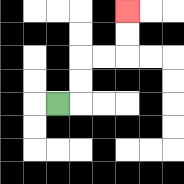{'start': '[2, 4]', 'end': '[5, 0]', 'path_directions': 'R,U,U,R,R,U,U', 'path_coordinates': '[[2, 4], [3, 4], [3, 3], [3, 2], [4, 2], [5, 2], [5, 1], [5, 0]]'}